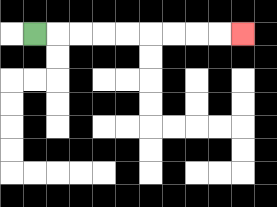{'start': '[1, 1]', 'end': '[10, 1]', 'path_directions': 'R,R,R,R,R,R,R,R,R', 'path_coordinates': '[[1, 1], [2, 1], [3, 1], [4, 1], [5, 1], [6, 1], [7, 1], [8, 1], [9, 1], [10, 1]]'}